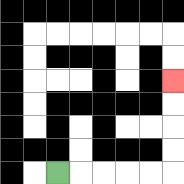{'start': '[2, 7]', 'end': '[7, 3]', 'path_directions': 'R,R,R,R,R,U,U,U,U', 'path_coordinates': '[[2, 7], [3, 7], [4, 7], [5, 7], [6, 7], [7, 7], [7, 6], [7, 5], [7, 4], [7, 3]]'}